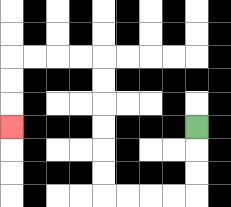{'start': '[8, 5]', 'end': '[0, 5]', 'path_directions': 'D,D,D,L,L,L,L,U,U,U,U,U,U,L,L,L,L,D,D,D', 'path_coordinates': '[[8, 5], [8, 6], [8, 7], [8, 8], [7, 8], [6, 8], [5, 8], [4, 8], [4, 7], [4, 6], [4, 5], [4, 4], [4, 3], [4, 2], [3, 2], [2, 2], [1, 2], [0, 2], [0, 3], [0, 4], [0, 5]]'}